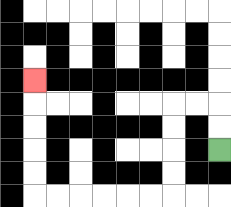{'start': '[9, 6]', 'end': '[1, 3]', 'path_directions': 'U,U,L,L,D,D,D,D,L,L,L,L,L,L,U,U,U,U,U', 'path_coordinates': '[[9, 6], [9, 5], [9, 4], [8, 4], [7, 4], [7, 5], [7, 6], [7, 7], [7, 8], [6, 8], [5, 8], [4, 8], [3, 8], [2, 8], [1, 8], [1, 7], [1, 6], [1, 5], [1, 4], [1, 3]]'}